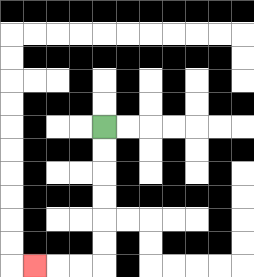{'start': '[4, 5]', 'end': '[1, 11]', 'path_directions': 'D,D,D,D,D,D,L,L,L', 'path_coordinates': '[[4, 5], [4, 6], [4, 7], [4, 8], [4, 9], [4, 10], [4, 11], [3, 11], [2, 11], [1, 11]]'}